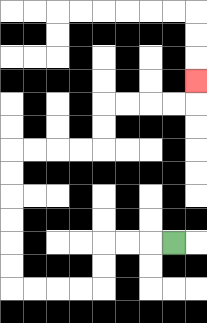{'start': '[7, 10]', 'end': '[8, 3]', 'path_directions': 'L,L,L,D,D,L,L,L,L,U,U,U,U,U,U,R,R,R,R,U,U,R,R,R,R,U', 'path_coordinates': '[[7, 10], [6, 10], [5, 10], [4, 10], [4, 11], [4, 12], [3, 12], [2, 12], [1, 12], [0, 12], [0, 11], [0, 10], [0, 9], [0, 8], [0, 7], [0, 6], [1, 6], [2, 6], [3, 6], [4, 6], [4, 5], [4, 4], [5, 4], [6, 4], [7, 4], [8, 4], [8, 3]]'}